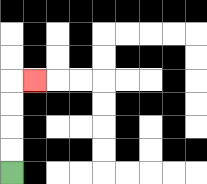{'start': '[0, 7]', 'end': '[1, 3]', 'path_directions': 'U,U,U,U,R', 'path_coordinates': '[[0, 7], [0, 6], [0, 5], [0, 4], [0, 3], [1, 3]]'}